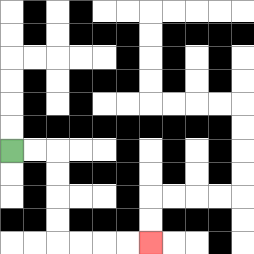{'start': '[0, 6]', 'end': '[6, 10]', 'path_directions': 'R,R,D,D,D,D,R,R,R,R', 'path_coordinates': '[[0, 6], [1, 6], [2, 6], [2, 7], [2, 8], [2, 9], [2, 10], [3, 10], [4, 10], [5, 10], [6, 10]]'}